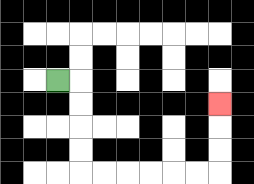{'start': '[2, 3]', 'end': '[9, 4]', 'path_directions': 'R,D,D,D,D,R,R,R,R,R,R,U,U,U', 'path_coordinates': '[[2, 3], [3, 3], [3, 4], [3, 5], [3, 6], [3, 7], [4, 7], [5, 7], [6, 7], [7, 7], [8, 7], [9, 7], [9, 6], [9, 5], [9, 4]]'}